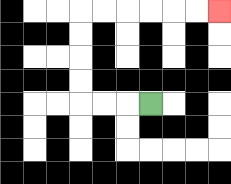{'start': '[6, 4]', 'end': '[9, 0]', 'path_directions': 'L,L,L,U,U,U,U,R,R,R,R,R,R', 'path_coordinates': '[[6, 4], [5, 4], [4, 4], [3, 4], [3, 3], [3, 2], [3, 1], [3, 0], [4, 0], [5, 0], [6, 0], [7, 0], [8, 0], [9, 0]]'}